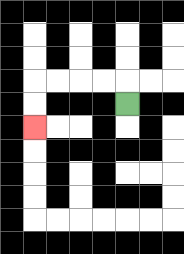{'start': '[5, 4]', 'end': '[1, 5]', 'path_directions': 'U,L,L,L,L,D,D', 'path_coordinates': '[[5, 4], [5, 3], [4, 3], [3, 3], [2, 3], [1, 3], [1, 4], [1, 5]]'}